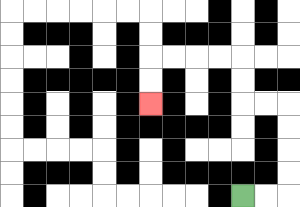{'start': '[10, 8]', 'end': '[6, 4]', 'path_directions': 'R,R,U,U,U,U,L,L,U,U,L,L,L,L,D,D', 'path_coordinates': '[[10, 8], [11, 8], [12, 8], [12, 7], [12, 6], [12, 5], [12, 4], [11, 4], [10, 4], [10, 3], [10, 2], [9, 2], [8, 2], [7, 2], [6, 2], [6, 3], [6, 4]]'}